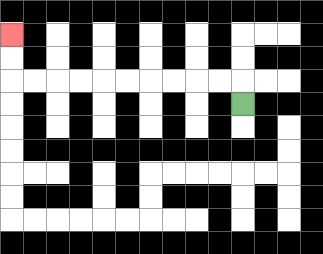{'start': '[10, 4]', 'end': '[0, 1]', 'path_directions': 'U,L,L,L,L,L,L,L,L,L,L,U,U', 'path_coordinates': '[[10, 4], [10, 3], [9, 3], [8, 3], [7, 3], [6, 3], [5, 3], [4, 3], [3, 3], [2, 3], [1, 3], [0, 3], [0, 2], [0, 1]]'}